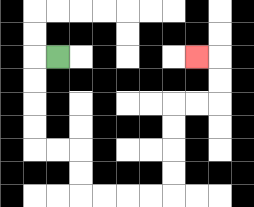{'start': '[2, 2]', 'end': '[8, 2]', 'path_directions': 'L,D,D,D,D,R,R,D,D,R,R,R,R,U,U,U,U,R,R,U,U,L', 'path_coordinates': '[[2, 2], [1, 2], [1, 3], [1, 4], [1, 5], [1, 6], [2, 6], [3, 6], [3, 7], [3, 8], [4, 8], [5, 8], [6, 8], [7, 8], [7, 7], [7, 6], [7, 5], [7, 4], [8, 4], [9, 4], [9, 3], [9, 2], [8, 2]]'}